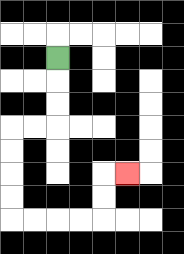{'start': '[2, 2]', 'end': '[5, 7]', 'path_directions': 'D,D,D,L,L,D,D,D,D,R,R,R,R,U,U,R', 'path_coordinates': '[[2, 2], [2, 3], [2, 4], [2, 5], [1, 5], [0, 5], [0, 6], [0, 7], [0, 8], [0, 9], [1, 9], [2, 9], [3, 9], [4, 9], [4, 8], [4, 7], [5, 7]]'}